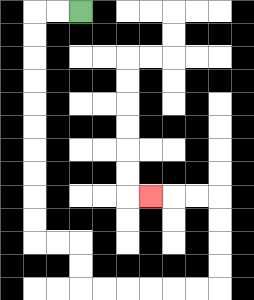{'start': '[3, 0]', 'end': '[6, 8]', 'path_directions': 'L,L,D,D,D,D,D,D,D,D,D,D,R,R,D,D,R,R,R,R,R,R,U,U,U,U,L,L,L', 'path_coordinates': '[[3, 0], [2, 0], [1, 0], [1, 1], [1, 2], [1, 3], [1, 4], [1, 5], [1, 6], [1, 7], [1, 8], [1, 9], [1, 10], [2, 10], [3, 10], [3, 11], [3, 12], [4, 12], [5, 12], [6, 12], [7, 12], [8, 12], [9, 12], [9, 11], [9, 10], [9, 9], [9, 8], [8, 8], [7, 8], [6, 8]]'}